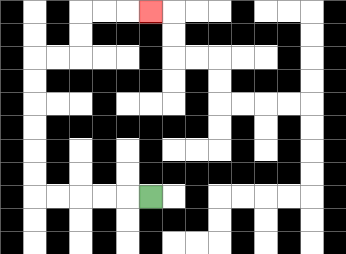{'start': '[6, 8]', 'end': '[6, 0]', 'path_directions': 'L,L,L,L,L,U,U,U,U,U,U,R,R,U,U,R,R,R', 'path_coordinates': '[[6, 8], [5, 8], [4, 8], [3, 8], [2, 8], [1, 8], [1, 7], [1, 6], [1, 5], [1, 4], [1, 3], [1, 2], [2, 2], [3, 2], [3, 1], [3, 0], [4, 0], [5, 0], [6, 0]]'}